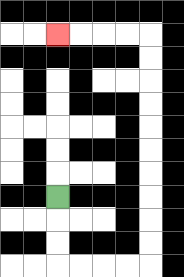{'start': '[2, 8]', 'end': '[2, 1]', 'path_directions': 'D,D,D,R,R,R,R,U,U,U,U,U,U,U,U,U,U,L,L,L,L', 'path_coordinates': '[[2, 8], [2, 9], [2, 10], [2, 11], [3, 11], [4, 11], [5, 11], [6, 11], [6, 10], [6, 9], [6, 8], [6, 7], [6, 6], [6, 5], [6, 4], [6, 3], [6, 2], [6, 1], [5, 1], [4, 1], [3, 1], [2, 1]]'}